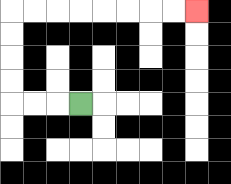{'start': '[3, 4]', 'end': '[8, 0]', 'path_directions': 'L,L,L,U,U,U,U,R,R,R,R,R,R,R,R', 'path_coordinates': '[[3, 4], [2, 4], [1, 4], [0, 4], [0, 3], [0, 2], [0, 1], [0, 0], [1, 0], [2, 0], [3, 0], [4, 0], [5, 0], [6, 0], [7, 0], [8, 0]]'}